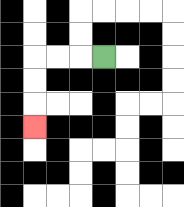{'start': '[4, 2]', 'end': '[1, 5]', 'path_directions': 'L,L,L,D,D,D', 'path_coordinates': '[[4, 2], [3, 2], [2, 2], [1, 2], [1, 3], [1, 4], [1, 5]]'}